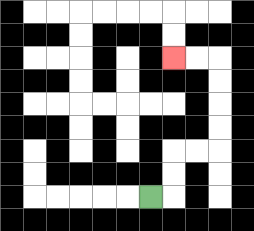{'start': '[6, 8]', 'end': '[7, 2]', 'path_directions': 'R,U,U,R,R,U,U,U,U,L,L', 'path_coordinates': '[[6, 8], [7, 8], [7, 7], [7, 6], [8, 6], [9, 6], [9, 5], [9, 4], [9, 3], [9, 2], [8, 2], [7, 2]]'}